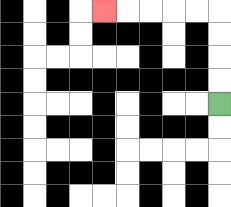{'start': '[9, 4]', 'end': '[4, 0]', 'path_directions': 'U,U,U,U,L,L,L,L,L', 'path_coordinates': '[[9, 4], [9, 3], [9, 2], [9, 1], [9, 0], [8, 0], [7, 0], [6, 0], [5, 0], [4, 0]]'}